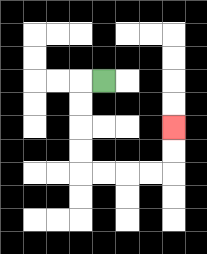{'start': '[4, 3]', 'end': '[7, 5]', 'path_directions': 'L,D,D,D,D,R,R,R,R,U,U', 'path_coordinates': '[[4, 3], [3, 3], [3, 4], [3, 5], [3, 6], [3, 7], [4, 7], [5, 7], [6, 7], [7, 7], [7, 6], [7, 5]]'}